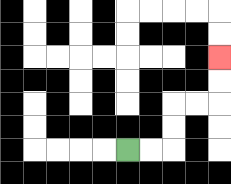{'start': '[5, 6]', 'end': '[9, 2]', 'path_directions': 'R,R,U,U,R,R,U,U', 'path_coordinates': '[[5, 6], [6, 6], [7, 6], [7, 5], [7, 4], [8, 4], [9, 4], [9, 3], [9, 2]]'}